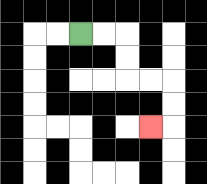{'start': '[3, 1]', 'end': '[6, 5]', 'path_directions': 'R,R,D,D,R,R,D,D,L', 'path_coordinates': '[[3, 1], [4, 1], [5, 1], [5, 2], [5, 3], [6, 3], [7, 3], [7, 4], [7, 5], [6, 5]]'}